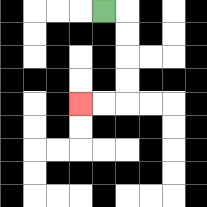{'start': '[4, 0]', 'end': '[3, 4]', 'path_directions': 'R,D,D,D,D,L,L', 'path_coordinates': '[[4, 0], [5, 0], [5, 1], [5, 2], [5, 3], [5, 4], [4, 4], [3, 4]]'}